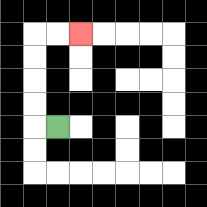{'start': '[2, 5]', 'end': '[3, 1]', 'path_directions': 'L,U,U,U,U,R,R', 'path_coordinates': '[[2, 5], [1, 5], [1, 4], [1, 3], [1, 2], [1, 1], [2, 1], [3, 1]]'}